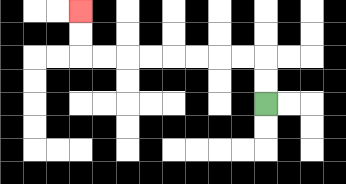{'start': '[11, 4]', 'end': '[3, 0]', 'path_directions': 'U,U,L,L,L,L,L,L,L,L,U,U', 'path_coordinates': '[[11, 4], [11, 3], [11, 2], [10, 2], [9, 2], [8, 2], [7, 2], [6, 2], [5, 2], [4, 2], [3, 2], [3, 1], [3, 0]]'}